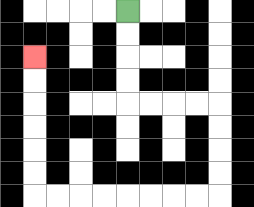{'start': '[5, 0]', 'end': '[1, 2]', 'path_directions': 'D,D,D,D,R,R,R,R,D,D,D,D,L,L,L,L,L,L,L,L,U,U,U,U,U,U', 'path_coordinates': '[[5, 0], [5, 1], [5, 2], [5, 3], [5, 4], [6, 4], [7, 4], [8, 4], [9, 4], [9, 5], [9, 6], [9, 7], [9, 8], [8, 8], [7, 8], [6, 8], [5, 8], [4, 8], [3, 8], [2, 8], [1, 8], [1, 7], [1, 6], [1, 5], [1, 4], [1, 3], [1, 2]]'}